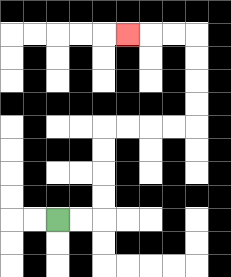{'start': '[2, 9]', 'end': '[5, 1]', 'path_directions': 'R,R,U,U,U,U,R,R,R,R,U,U,U,U,L,L,L', 'path_coordinates': '[[2, 9], [3, 9], [4, 9], [4, 8], [4, 7], [4, 6], [4, 5], [5, 5], [6, 5], [7, 5], [8, 5], [8, 4], [8, 3], [8, 2], [8, 1], [7, 1], [6, 1], [5, 1]]'}